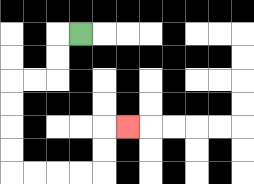{'start': '[3, 1]', 'end': '[5, 5]', 'path_directions': 'L,D,D,L,L,D,D,D,D,R,R,R,R,U,U,R', 'path_coordinates': '[[3, 1], [2, 1], [2, 2], [2, 3], [1, 3], [0, 3], [0, 4], [0, 5], [0, 6], [0, 7], [1, 7], [2, 7], [3, 7], [4, 7], [4, 6], [4, 5], [5, 5]]'}